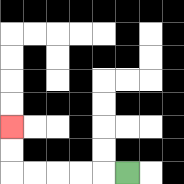{'start': '[5, 7]', 'end': '[0, 5]', 'path_directions': 'L,L,L,L,L,U,U', 'path_coordinates': '[[5, 7], [4, 7], [3, 7], [2, 7], [1, 7], [0, 7], [0, 6], [0, 5]]'}